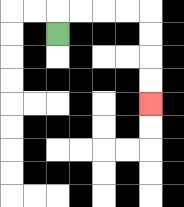{'start': '[2, 1]', 'end': '[6, 4]', 'path_directions': 'U,R,R,R,R,D,D,D,D', 'path_coordinates': '[[2, 1], [2, 0], [3, 0], [4, 0], [5, 0], [6, 0], [6, 1], [6, 2], [6, 3], [6, 4]]'}